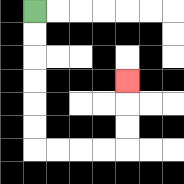{'start': '[1, 0]', 'end': '[5, 3]', 'path_directions': 'D,D,D,D,D,D,R,R,R,R,U,U,U', 'path_coordinates': '[[1, 0], [1, 1], [1, 2], [1, 3], [1, 4], [1, 5], [1, 6], [2, 6], [3, 6], [4, 6], [5, 6], [5, 5], [5, 4], [5, 3]]'}